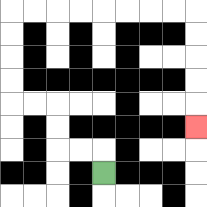{'start': '[4, 7]', 'end': '[8, 5]', 'path_directions': 'U,L,L,U,U,L,L,U,U,U,U,R,R,R,R,R,R,R,R,D,D,D,D,D', 'path_coordinates': '[[4, 7], [4, 6], [3, 6], [2, 6], [2, 5], [2, 4], [1, 4], [0, 4], [0, 3], [0, 2], [0, 1], [0, 0], [1, 0], [2, 0], [3, 0], [4, 0], [5, 0], [6, 0], [7, 0], [8, 0], [8, 1], [8, 2], [8, 3], [8, 4], [8, 5]]'}